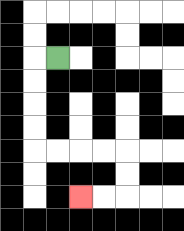{'start': '[2, 2]', 'end': '[3, 8]', 'path_directions': 'L,D,D,D,D,R,R,R,R,D,D,L,L', 'path_coordinates': '[[2, 2], [1, 2], [1, 3], [1, 4], [1, 5], [1, 6], [2, 6], [3, 6], [4, 6], [5, 6], [5, 7], [5, 8], [4, 8], [3, 8]]'}